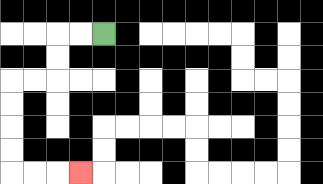{'start': '[4, 1]', 'end': '[3, 7]', 'path_directions': 'L,L,D,D,L,L,D,D,D,D,R,R,R', 'path_coordinates': '[[4, 1], [3, 1], [2, 1], [2, 2], [2, 3], [1, 3], [0, 3], [0, 4], [0, 5], [0, 6], [0, 7], [1, 7], [2, 7], [3, 7]]'}